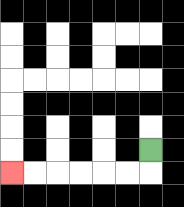{'start': '[6, 6]', 'end': '[0, 7]', 'path_directions': 'D,L,L,L,L,L,L', 'path_coordinates': '[[6, 6], [6, 7], [5, 7], [4, 7], [3, 7], [2, 7], [1, 7], [0, 7]]'}